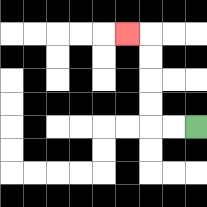{'start': '[8, 5]', 'end': '[5, 1]', 'path_directions': 'L,L,U,U,U,U,L', 'path_coordinates': '[[8, 5], [7, 5], [6, 5], [6, 4], [6, 3], [6, 2], [6, 1], [5, 1]]'}